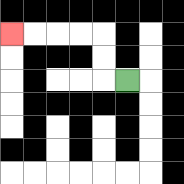{'start': '[5, 3]', 'end': '[0, 1]', 'path_directions': 'L,U,U,L,L,L,L', 'path_coordinates': '[[5, 3], [4, 3], [4, 2], [4, 1], [3, 1], [2, 1], [1, 1], [0, 1]]'}